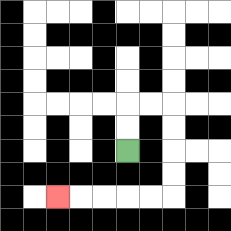{'start': '[5, 6]', 'end': '[2, 8]', 'path_directions': 'U,U,R,R,D,D,D,D,L,L,L,L,L', 'path_coordinates': '[[5, 6], [5, 5], [5, 4], [6, 4], [7, 4], [7, 5], [7, 6], [7, 7], [7, 8], [6, 8], [5, 8], [4, 8], [3, 8], [2, 8]]'}